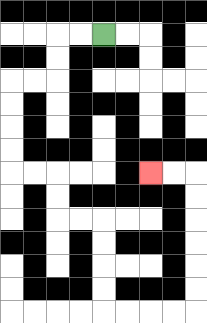{'start': '[4, 1]', 'end': '[6, 7]', 'path_directions': 'L,L,D,D,L,L,D,D,D,D,R,R,D,D,R,R,D,D,D,D,R,R,R,R,U,U,U,U,U,U,L,L', 'path_coordinates': '[[4, 1], [3, 1], [2, 1], [2, 2], [2, 3], [1, 3], [0, 3], [0, 4], [0, 5], [0, 6], [0, 7], [1, 7], [2, 7], [2, 8], [2, 9], [3, 9], [4, 9], [4, 10], [4, 11], [4, 12], [4, 13], [5, 13], [6, 13], [7, 13], [8, 13], [8, 12], [8, 11], [8, 10], [8, 9], [8, 8], [8, 7], [7, 7], [6, 7]]'}